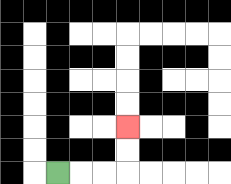{'start': '[2, 7]', 'end': '[5, 5]', 'path_directions': 'R,R,R,U,U', 'path_coordinates': '[[2, 7], [3, 7], [4, 7], [5, 7], [5, 6], [5, 5]]'}